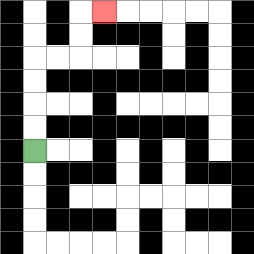{'start': '[1, 6]', 'end': '[4, 0]', 'path_directions': 'U,U,U,U,R,R,U,U,R', 'path_coordinates': '[[1, 6], [1, 5], [1, 4], [1, 3], [1, 2], [2, 2], [3, 2], [3, 1], [3, 0], [4, 0]]'}